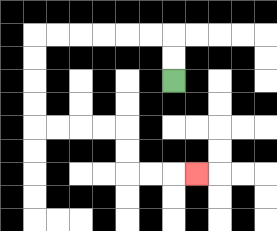{'start': '[7, 3]', 'end': '[8, 7]', 'path_directions': 'U,U,L,L,L,L,L,L,D,D,D,D,R,R,R,R,D,D,R,R,R', 'path_coordinates': '[[7, 3], [7, 2], [7, 1], [6, 1], [5, 1], [4, 1], [3, 1], [2, 1], [1, 1], [1, 2], [1, 3], [1, 4], [1, 5], [2, 5], [3, 5], [4, 5], [5, 5], [5, 6], [5, 7], [6, 7], [7, 7], [8, 7]]'}